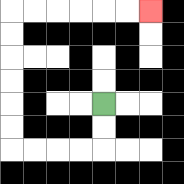{'start': '[4, 4]', 'end': '[6, 0]', 'path_directions': 'D,D,L,L,L,L,U,U,U,U,U,U,R,R,R,R,R,R', 'path_coordinates': '[[4, 4], [4, 5], [4, 6], [3, 6], [2, 6], [1, 6], [0, 6], [0, 5], [0, 4], [0, 3], [0, 2], [0, 1], [0, 0], [1, 0], [2, 0], [3, 0], [4, 0], [5, 0], [6, 0]]'}